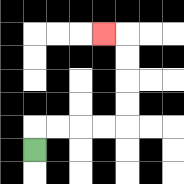{'start': '[1, 6]', 'end': '[4, 1]', 'path_directions': 'U,R,R,R,R,U,U,U,U,L', 'path_coordinates': '[[1, 6], [1, 5], [2, 5], [3, 5], [4, 5], [5, 5], [5, 4], [5, 3], [5, 2], [5, 1], [4, 1]]'}